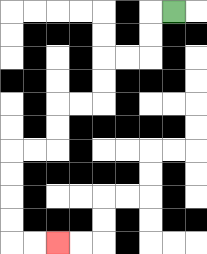{'start': '[7, 0]', 'end': '[2, 10]', 'path_directions': 'L,D,D,L,L,D,D,L,L,D,D,L,L,D,D,D,D,R,R', 'path_coordinates': '[[7, 0], [6, 0], [6, 1], [6, 2], [5, 2], [4, 2], [4, 3], [4, 4], [3, 4], [2, 4], [2, 5], [2, 6], [1, 6], [0, 6], [0, 7], [0, 8], [0, 9], [0, 10], [1, 10], [2, 10]]'}